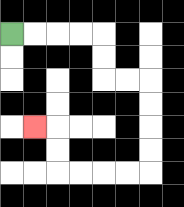{'start': '[0, 1]', 'end': '[1, 5]', 'path_directions': 'R,R,R,R,D,D,R,R,D,D,D,D,L,L,L,L,U,U,L', 'path_coordinates': '[[0, 1], [1, 1], [2, 1], [3, 1], [4, 1], [4, 2], [4, 3], [5, 3], [6, 3], [6, 4], [6, 5], [6, 6], [6, 7], [5, 7], [4, 7], [3, 7], [2, 7], [2, 6], [2, 5], [1, 5]]'}